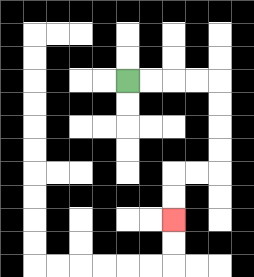{'start': '[5, 3]', 'end': '[7, 9]', 'path_directions': 'R,R,R,R,D,D,D,D,L,L,D,D', 'path_coordinates': '[[5, 3], [6, 3], [7, 3], [8, 3], [9, 3], [9, 4], [9, 5], [9, 6], [9, 7], [8, 7], [7, 7], [7, 8], [7, 9]]'}